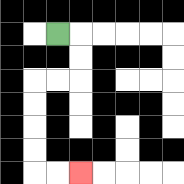{'start': '[2, 1]', 'end': '[3, 7]', 'path_directions': 'R,D,D,L,L,D,D,D,D,R,R', 'path_coordinates': '[[2, 1], [3, 1], [3, 2], [3, 3], [2, 3], [1, 3], [1, 4], [1, 5], [1, 6], [1, 7], [2, 7], [3, 7]]'}